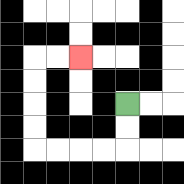{'start': '[5, 4]', 'end': '[3, 2]', 'path_directions': 'D,D,L,L,L,L,U,U,U,U,R,R', 'path_coordinates': '[[5, 4], [5, 5], [5, 6], [4, 6], [3, 6], [2, 6], [1, 6], [1, 5], [1, 4], [1, 3], [1, 2], [2, 2], [3, 2]]'}